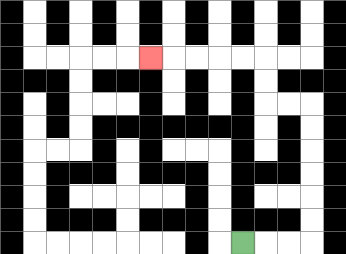{'start': '[10, 10]', 'end': '[6, 2]', 'path_directions': 'R,R,R,U,U,U,U,U,U,L,L,U,U,L,L,L,L,L', 'path_coordinates': '[[10, 10], [11, 10], [12, 10], [13, 10], [13, 9], [13, 8], [13, 7], [13, 6], [13, 5], [13, 4], [12, 4], [11, 4], [11, 3], [11, 2], [10, 2], [9, 2], [8, 2], [7, 2], [6, 2]]'}